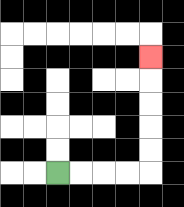{'start': '[2, 7]', 'end': '[6, 2]', 'path_directions': 'R,R,R,R,U,U,U,U,U', 'path_coordinates': '[[2, 7], [3, 7], [4, 7], [5, 7], [6, 7], [6, 6], [6, 5], [6, 4], [6, 3], [6, 2]]'}